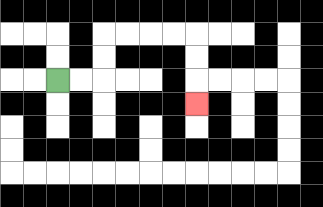{'start': '[2, 3]', 'end': '[8, 4]', 'path_directions': 'R,R,U,U,R,R,R,R,D,D,D', 'path_coordinates': '[[2, 3], [3, 3], [4, 3], [4, 2], [4, 1], [5, 1], [6, 1], [7, 1], [8, 1], [8, 2], [8, 3], [8, 4]]'}